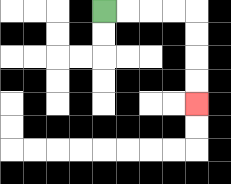{'start': '[4, 0]', 'end': '[8, 4]', 'path_directions': 'R,R,R,R,D,D,D,D', 'path_coordinates': '[[4, 0], [5, 0], [6, 0], [7, 0], [8, 0], [8, 1], [8, 2], [8, 3], [8, 4]]'}